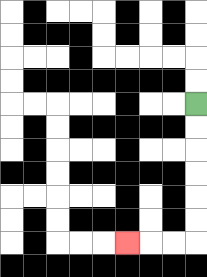{'start': '[8, 4]', 'end': '[5, 10]', 'path_directions': 'D,D,D,D,D,D,L,L,L', 'path_coordinates': '[[8, 4], [8, 5], [8, 6], [8, 7], [8, 8], [8, 9], [8, 10], [7, 10], [6, 10], [5, 10]]'}